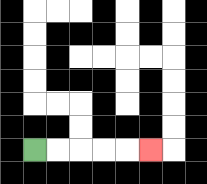{'start': '[1, 6]', 'end': '[6, 6]', 'path_directions': 'R,R,R,R,R', 'path_coordinates': '[[1, 6], [2, 6], [3, 6], [4, 6], [5, 6], [6, 6]]'}